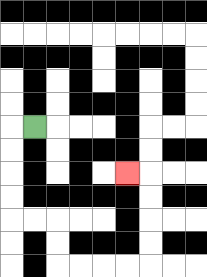{'start': '[1, 5]', 'end': '[5, 7]', 'path_directions': 'L,D,D,D,D,R,R,D,D,R,R,R,R,U,U,U,U,L', 'path_coordinates': '[[1, 5], [0, 5], [0, 6], [0, 7], [0, 8], [0, 9], [1, 9], [2, 9], [2, 10], [2, 11], [3, 11], [4, 11], [5, 11], [6, 11], [6, 10], [6, 9], [6, 8], [6, 7], [5, 7]]'}